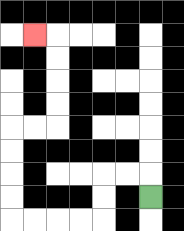{'start': '[6, 8]', 'end': '[1, 1]', 'path_directions': 'U,L,L,D,D,L,L,L,L,U,U,U,U,R,R,U,U,U,U,L', 'path_coordinates': '[[6, 8], [6, 7], [5, 7], [4, 7], [4, 8], [4, 9], [3, 9], [2, 9], [1, 9], [0, 9], [0, 8], [0, 7], [0, 6], [0, 5], [1, 5], [2, 5], [2, 4], [2, 3], [2, 2], [2, 1], [1, 1]]'}